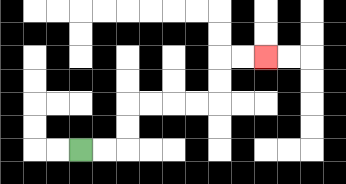{'start': '[3, 6]', 'end': '[11, 2]', 'path_directions': 'R,R,U,U,R,R,R,R,U,U,R,R', 'path_coordinates': '[[3, 6], [4, 6], [5, 6], [5, 5], [5, 4], [6, 4], [7, 4], [8, 4], [9, 4], [9, 3], [9, 2], [10, 2], [11, 2]]'}